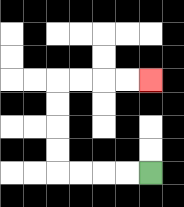{'start': '[6, 7]', 'end': '[6, 3]', 'path_directions': 'L,L,L,L,U,U,U,U,R,R,R,R', 'path_coordinates': '[[6, 7], [5, 7], [4, 7], [3, 7], [2, 7], [2, 6], [2, 5], [2, 4], [2, 3], [3, 3], [4, 3], [5, 3], [6, 3]]'}